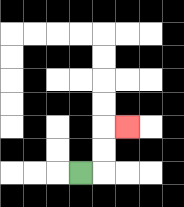{'start': '[3, 7]', 'end': '[5, 5]', 'path_directions': 'R,U,U,R', 'path_coordinates': '[[3, 7], [4, 7], [4, 6], [4, 5], [5, 5]]'}